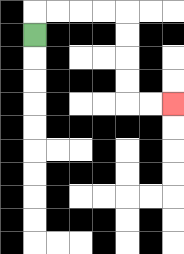{'start': '[1, 1]', 'end': '[7, 4]', 'path_directions': 'U,R,R,R,R,D,D,D,D,R,R', 'path_coordinates': '[[1, 1], [1, 0], [2, 0], [3, 0], [4, 0], [5, 0], [5, 1], [5, 2], [5, 3], [5, 4], [6, 4], [7, 4]]'}